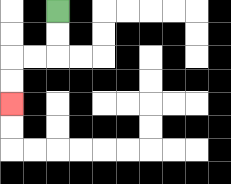{'start': '[2, 0]', 'end': '[0, 4]', 'path_directions': 'D,D,L,L,D,D', 'path_coordinates': '[[2, 0], [2, 1], [2, 2], [1, 2], [0, 2], [0, 3], [0, 4]]'}